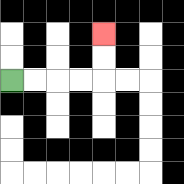{'start': '[0, 3]', 'end': '[4, 1]', 'path_directions': 'R,R,R,R,U,U', 'path_coordinates': '[[0, 3], [1, 3], [2, 3], [3, 3], [4, 3], [4, 2], [4, 1]]'}